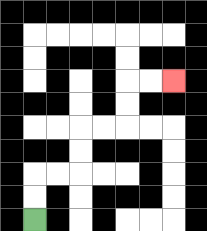{'start': '[1, 9]', 'end': '[7, 3]', 'path_directions': 'U,U,R,R,U,U,R,R,U,U,R,R', 'path_coordinates': '[[1, 9], [1, 8], [1, 7], [2, 7], [3, 7], [3, 6], [3, 5], [4, 5], [5, 5], [5, 4], [5, 3], [6, 3], [7, 3]]'}